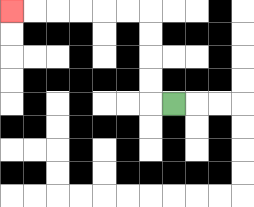{'start': '[7, 4]', 'end': '[0, 0]', 'path_directions': 'L,U,U,U,U,L,L,L,L,L,L', 'path_coordinates': '[[7, 4], [6, 4], [6, 3], [6, 2], [6, 1], [6, 0], [5, 0], [4, 0], [3, 0], [2, 0], [1, 0], [0, 0]]'}